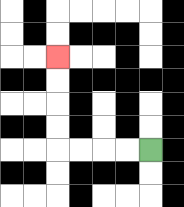{'start': '[6, 6]', 'end': '[2, 2]', 'path_directions': 'L,L,L,L,U,U,U,U', 'path_coordinates': '[[6, 6], [5, 6], [4, 6], [3, 6], [2, 6], [2, 5], [2, 4], [2, 3], [2, 2]]'}